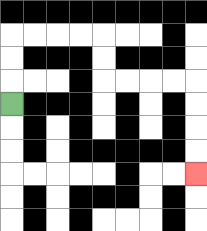{'start': '[0, 4]', 'end': '[8, 7]', 'path_directions': 'U,U,U,R,R,R,R,D,D,R,R,R,R,D,D,D,D', 'path_coordinates': '[[0, 4], [0, 3], [0, 2], [0, 1], [1, 1], [2, 1], [3, 1], [4, 1], [4, 2], [4, 3], [5, 3], [6, 3], [7, 3], [8, 3], [8, 4], [8, 5], [8, 6], [8, 7]]'}